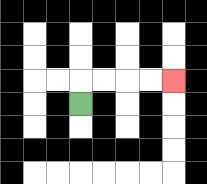{'start': '[3, 4]', 'end': '[7, 3]', 'path_directions': 'U,R,R,R,R', 'path_coordinates': '[[3, 4], [3, 3], [4, 3], [5, 3], [6, 3], [7, 3]]'}